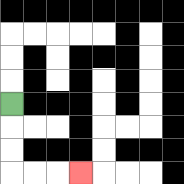{'start': '[0, 4]', 'end': '[3, 7]', 'path_directions': 'D,D,D,R,R,R', 'path_coordinates': '[[0, 4], [0, 5], [0, 6], [0, 7], [1, 7], [2, 7], [3, 7]]'}